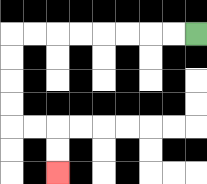{'start': '[8, 1]', 'end': '[2, 7]', 'path_directions': 'L,L,L,L,L,L,L,L,D,D,D,D,R,R,D,D', 'path_coordinates': '[[8, 1], [7, 1], [6, 1], [5, 1], [4, 1], [3, 1], [2, 1], [1, 1], [0, 1], [0, 2], [0, 3], [0, 4], [0, 5], [1, 5], [2, 5], [2, 6], [2, 7]]'}